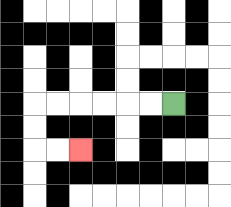{'start': '[7, 4]', 'end': '[3, 6]', 'path_directions': 'L,L,L,L,L,L,D,D,R,R', 'path_coordinates': '[[7, 4], [6, 4], [5, 4], [4, 4], [3, 4], [2, 4], [1, 4], [1, 5], [1, 6], [2, 6], [3, 6]]'}